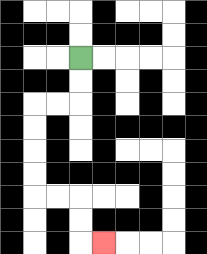{'start': '[3, 2]', 'end': '[4, 10]', 'path_directions': 'D,D,L,L,D,D,D,D,R,R,D,D,R', 'path_coordinates': '[[3, 2], [3, 3], [3, 4], [2, 4], [1, 4], [1, 5], [1, 6], [1, 7], [1, 8], [2, 8], [3, 8], [3, 9], [3, 10], [4, 10]]'}